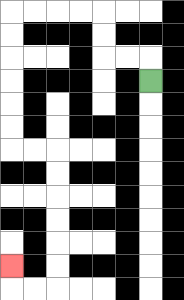{'start': '[6, 3]', 'end': '[0, 11]', 'path_directions': 'U,L,L,U,U,L,L,L,L,D,D,D,D,D,D,R,R,D,D,D,D,D,D,L,L,U', 'path_coordinates': '[[6, 3], [6, 2], [5, 2], [4, 2], [4, 1], [4, 0], [3, 0], [2, 0], [1, 0], [0, 0], [0, 1], [0, 2], [0, 3], [0, 4], [0, 5], [0, 6], [1, 6], [2, 6], [2, 7], [2, 8], [2, 9], [2, 10], [2, 11], [2, 12], [1, 12], [0, 12], [0, 11]]'}